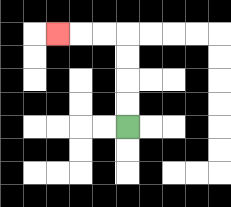{'start': '[5, 5]', 'end': '[2, 1]', 'path_directions': 'U,U,U,U,L,L,L', 'path_coordinates': '[[5, 5], [5, 4], [5, 3], [5, 2], [5, 1], [4, 1], [3, 1], [2, 1]]'}